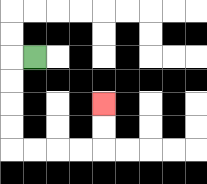{'start': '[1, 2]', 'end': '[4, 4]', 'path_directions': 'L,D,D,D,D,R,R,R,R,U,U', 'path_coordinates': '[[1, 2], [0, 2], [0, 3], [0, 4], [0, 5], [0, 6], [1, 6], [2, 6], [3, 6], [4, 6], [4, 5], [4, 4]]'}